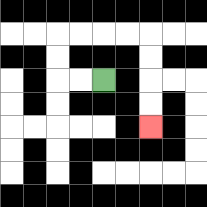{'start': '[4, 3]', 'end': '[6, 5]', 'path_directions': 'L,L,U,U,R,R,R,R,D,D,D,D', 'path_coordinates': '[[4, 3], [3, 3], [2, 3], [2, 2], [2, 1], [3, 1], [4, 1], [5, 1], [6, 1], [6, 2], [6, 3], [6, 4], [6, 5]]'}